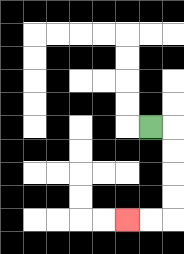{'start': '[6, 5]', 'end': '[5, 9]', 'path_directions': 'R,D,D,D,D,L,L', 'path_coordinates': '[[6, 5], [7, 5], [7, 6], [7, 7], [7, 8], [7, 9], [6, 9], [5, 9]]'}